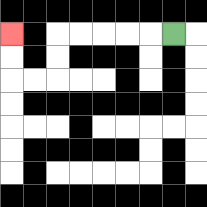{'start': '[7, 1]', 'end': '[0, 1]', 'path_directions': 'L,L,L,L,L,D,D,L,L,U,U', 'path_coordinates': '[[7, 1], [6, 1], [5, 1], [4, 1], [3, 1], [2, 1], [2, 2], [2, 3], [1, 3], [0, 3], [0, 2], [0, 1]]'}